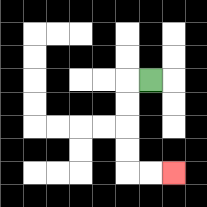{'start': '[6, 3]', 'end': '[7, 7]', 'path_directions': 'L,D,D,D,D,R,R', 'path_coordinates': '[[6, 3], [5, 3], [5, 4], [5, 5], [5, 6], [5, 7], [6, 7], [7, 7]]'}